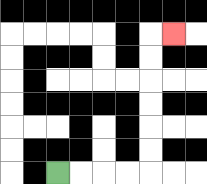{'start': '[2, 7]', 'end': '[7, 1]', 'path_directions': 'R,R,R,R,U,U,U,U,U,U,R', 'path_coordinates': '[[2, 7], [3, 7], [4, 7], [5, 7], [6, 7], [6, 6], [6, 5], [6, 4], [6, 3], [6, 2], [6, 1], [7, 1]]'}